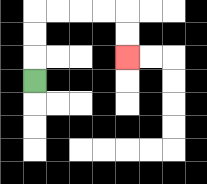{'start': '[1, 3]', 'end': '[5, 2]', 'path_directions': 'U,U,U,R,R,R,R,D,D', 'path_coordinates': '[[1, 3], [1, 2], [1, 1], [1, 0], [2, 0], [3, 0], [4, 0], [5, 0], [5, 1], [5, 2]]'}